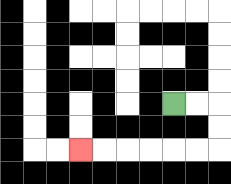{'start': '[7, 4]', 'end': '[3, 6]', 'path_directions': 'R,R,D,D,L,L,L,L,L,L', 'path_coordinates': '[[7, 4], [8, 4], [9, 4], [9, 5], [9, 6], [8, 6], [7, 6], [6, 6], [5, 6], [4, 6], [3, 6]]'}